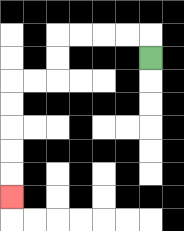{'start': '[6, 2]', 'end': '[0, 8]', 'path_directions': 'U,L,L,L,L,D,D,L,L,D,D,D,D,D', 'path_coordinates': '[[6, 2], [6, 1], [5, 1], [4, 1], [3, 1], [2, 1], [2, 2], [2, 3], [1, 3], [0, 3], [0, 4], [0, 5], [0, 6], [0, 7], [0, 8]]'}